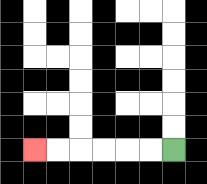{'start': '[7, 6]', 'end': '[1, 6]', 'path_directions': 'L,L,L,L,L,L', 'path_coordinates': '[[7, 6], [6, 6], [5, 6], [4, 6], [3, 6], [2, 6], [1, 6]]'}